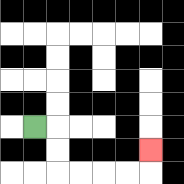{'start': '[1, 5]', 'end': '[6, 6]', 'path_directions': 'R,D,D,R,R,R,R,U', 'path_coordinates': '[[1, 5], [2, 5], [2, 6], [2, 7], [3, 7], [4, 7], [5, 7], [6, 7], [6, 6]]'}